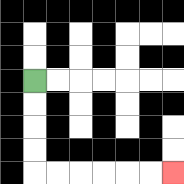{'start': '[1, 3]', 'end': '[7, 7]', 'path_directions': 'D,D,D,D,R,R,R,R,R,R', 'path_coordinates': '[[1, 3], [1, 4], [1, 5], [1, 6], [1, 7], [2, 7], [3, 7], [4, 7], [5, 7], [6, 7], [7, 7]]'}